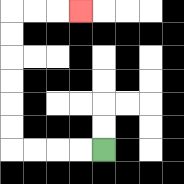{'start': '[4, 6]', 'end': '[3, 0]', 'path_directions': 'L,L,L,L,U,U,U,U,U,U,R,R,R', 'path_coordinates': '[[4, 6], [3, 6], [2, 6], [1, 6], [0, 6], [0, 5], [0, 4], [0, 3], [0, 2], [0, 1], [0, 0], [1, 0], [2, 0], [3, 0]]'}